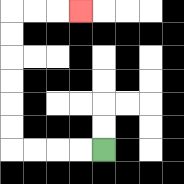{'start': '[4, 6]', 'end': '[3, 0]', 'path_directions': 'L,L,L,L,U,U,U,U,U,U,R,R,R', 'path_coordinates': '[[4, 6], [3, 6], [2, 6], [1, 6], [0, 6], [0, 5], [0, 4], [0, 3], [0, 2], [0, 1], [0, 0], [1, 0], [2, 0], [3, 0]]'}